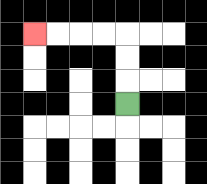{'start': '[5, 4]', 'end': '[1, 1]', 'path_directions': 'U,U,U,L,L,L,L', 'path_coordinates': '[[5, 4], [5, 3], [5, 2], [5, 1], [4, 1], [3, 1], [2, 1], [1, 1]]'}